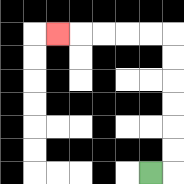{'start': '[6, 7]', 'end': '[2, 1]', 'path_directions': 'R,U,U,U,U,U,U,L,L,L,L,L', 'path_coordinates': '[[6, 7], [7, 7], [7, 6], [7, 5], [7, 4], [7, 3], [7, 2], [7, 1], [6, 1], [5, 1], [4, 1], [3, 1], [2, 1]]'}